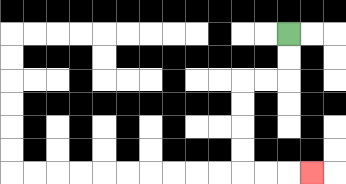{'start': '[12, 1]', 'end': '[13, 7]', 'path_directions': 'D,D,L,L,D,D,D,D,R,R,R', 'path_coordinates': '[[12, 1], [12, 2], [12, 3], [11, 3], [10, 3], [10, 4], [10, 5], [10, 6], [10, 7], [11, 7], [12, 7], [13, 7]]'}